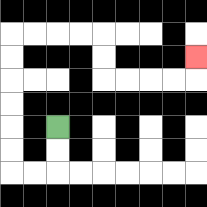{'start': '[2, 5]', 'end': '[8, 2]', 'path_directions': 'D,D,L,L,U,U,U,U,U,U,R,R,R,R,D,D,R,R,R,R,U', 'path_coordinates': '[[2, 5], [2, 6], [2, 7], [1, 7], [0, 7], [0, 6], [0, 5], [0, 4], [0, 3], [0, 2], [0, 1], [1, 1], [2, 1], [3, 1], [4, 1], [4, 2], [4, 3], [5, 3], [6, 3], [7, 3], [8, 3], [8, 2]]'}